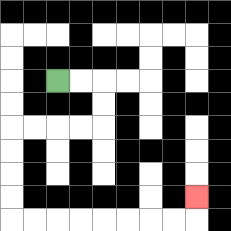{'start': '[2, 3]', 'end': '[8, 8]', 'path_directions': 'R,R,D,D,L,L,L,L,D,D,D,D,R,R,R,R,R,R,R,R,U', 'path_coordinates': '[[2, 3], [3, 3], [4, 3], [4, 4], [4, 5], [3, 5], [2, 5], [1, 5], [0, 5], [0, 6], [0, 7], [0, 8], [0, 9], [1, 9], [2, 9], [3, 9], [4, 9], [5, 9], [6, 9], [7, 9], [8, 9], [8, 8]]'}